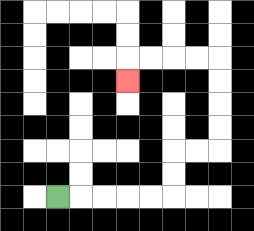{'start': '[2, 8]', 'end': '[5, 3]', 'path_directions': 'R,R,R,R,R,U,U,R,R,U,U,U,U,L,L,L,L,D', 'path_coordinates': '[[2, 8], [3, 8], [4, 8], [5, 8], [6, 8], [7, 8], [7, 7], [7, 6], [8, 6], [9, 6], [9, 5], [9, 4], [9, 3], [9, 2], [8, 2], [7, 2], [6, 2], [5, 2], [5, 3]]'}